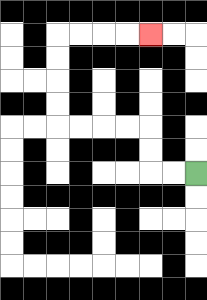{'start': '[8, 7]', 'end': '[6, 1]', 'path_directions': 'L,L,U,U,L,L,L,L,U,U,U,U,R,R,R,R', 'path_coordinates': '[[8, 7], [7, 7], [6, 7], [6, 6], [6, 5], [5, 5], [4, 5], [3, 5], [2, 5], [2, 4], [2, 3], [2, 2], [2, 1], [3, 1], [4, 1], [5, 1], [6, 1]]'}